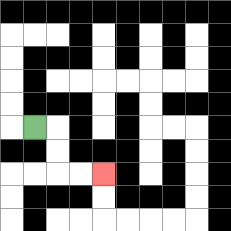{'start': '[1, 5]', 'end': '[4, 7]', 'path_directions': 'R,D,D,R,R', 'path_coordinates': '[[1, 5], [2, 5], [2, 6], [2, 7], [3, 7], [4, 7]]'}